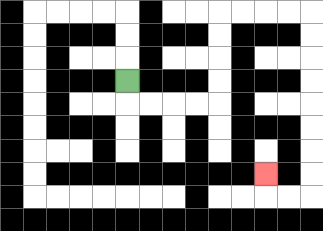{'start': '[5, 3]', 'end': '[11, 7]', 'path_directions': 'D,R,R,R,R,U,U,U,U,R,R,R,R,D,D,D,D,D,D,D,D,L,L,U', 'path_coordinates': '[[5, 3], [5, 4], [6, 4], [7, 4], [8, 4], [9, 4], [9, 3], [9, 2], [9, 1], [9, 0], [10, 0], [11, 0], [12, 0], [13, 0], [13, 1], [13, 2], [13, 3], [13, 4], [13, 5], [13, 6], [13, 7], [13, 8], [12, 8], [11, 8], [11, 7]]'}